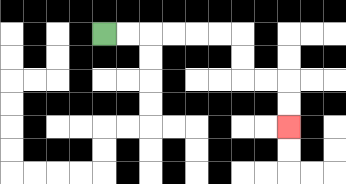{'start': '[4, 1]', 'end': '[12, 5]', 'path_directions': 'R,R,R,R,R,R,D,D,R,R,D,D', 'path_coordinates': '[[4, 1], [5, 1], [6, 1], [7, 1], [8, 1], [9, 1], [10, 1], [10, 2], [10, 3], [11, 3], [12, 3], [12, 4], [12, 5]]'}